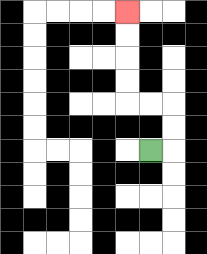{'start': '[6, 6]', 'end': '[5, 0]', 'path_directions': 'R,U,U,L,L,U,U,U,U', 'path_coordinates': '[[6, 6], [7, 6], [7, 5], [7, 4], [6, 4], [5, 4], [5, 3], [5, 2], [5, 1], [5, 0]]'}